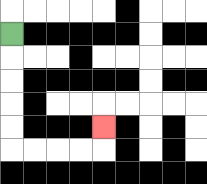{'start': '[0, 1]', 'end': '[4, 5]', 'path_directions': 'D,D,D,D,D,R,R,R,R,U', 'path_coordinates': '[[0, 1], [0, 2], [0, 3], [0, 4], [0, 5], [0, 6], [1, 6], [2, 6], [3, 6], [4, 6], [4, 5]]'}